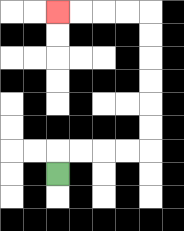{'start': '[2, 7]', 'end': '[2, 0]', 'path_directions': 'U,R,R,R,R,U,U,U,U,U,U,L,L,L,L', 'path_coordinates': '[[2, 7], [2, 6], [3, 6], [4, 6], [5, 6], [6, 6], [6, 5], [6, 4], [6, 3], [6, 2], [6, 1], [6, 0], [5, 0], [4, 0], [3, 0], [2, 0]]'}